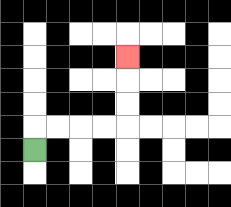{'start': '[1, 6]', 'end': '[5, 2]', 'path_directions': 'U,R,R,R,R,U,U,U', 'path_coordinates': '[[1, 6], [1, 5], [2, 5], [3, 5], [4, 5], [5, 5], [5, 4], [5, 3], [5, 2]]'}